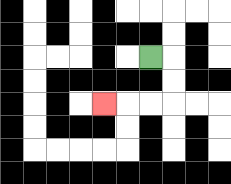{'start': '[6, 2]', 'end': '[4, 4]', 'path_directions': 'R,D,D,L,L,L', 'path_coordinates': '[[6, 2], [7, 2], [7, 3], [7, 4], [6, 4], [5, 4], [4, 4]]'}